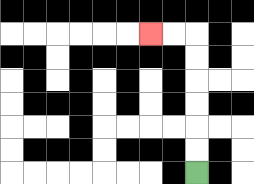{'start': '[8, 7]', 'end': '[6, 1]', 'path_directions': 'U,U,U,U,U,U,L,L', 'path_coordinates': '[[8, 7], [8, 6], [8, 5], [8, 4], [8, 3], [8, 2], [8, 1], [7, 1], [6, 1]]'}